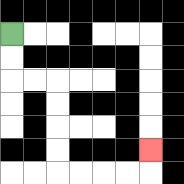{'start': '[0, 1]', 'end': '[6, 6]', 'path_directions': 'D,D,R,R,D,D,D,D,R,R,R,R,U', 'path_coordinates': '[[0, 1], [0, 2], [0, 3], [1, 3], [2, 3], [2, 4], [2, 5], [2, 6], [2, 7], [3, 7], [4, 7], [5, 7], [6, 7], [6, 6]]'}